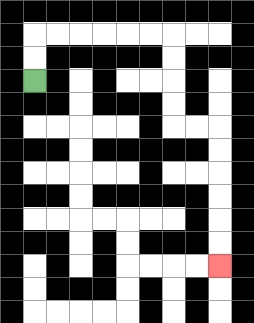{'start': '[1, 3]', 'end': '[9, 11]', 'path_directions': 'U,U,R,R,R,R,R,R,D,D,D,D,R,R,D,D,D,D,D,D', 'path_coordinates': '[[1, 3], [1, 2], [1, 1], [2, 1], [3, 1], [4, 1], [5, 1], [6, 1], [7, 1], [7, 2], [7, 3], [7, 4], [7, 5], [8, 5], [9, 5], [9, 6], [9, 7], [9, 8], [9, 9], [9, 10], [9, 11]]'}